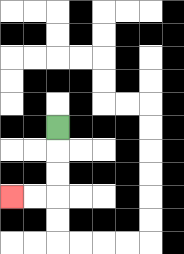{'start': '[2, 5]', 'end': '[0, 8]', 'path_directions': 'D,D,D,L,L', 'path_coordinates': '[[2, 5], [2, 6], [2, 7], [2, 8], [1, 8], [0, 8]]'}